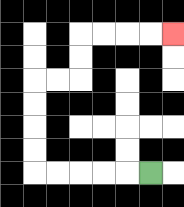{'start': '[6, 7]', 'end': '[7, 1]', 'path_directions': 'L,L,L,L,L,U,U,U,U,R,R,U,U,R,R,R,R', 'path_coordinates': '[[6, 7], [5, 7], [4, 7], [3, 7], [2, 7], [1, 7], [1, 6], [1, 5], [1, 4], [1, 3], [2, 3], [3, 3], [3, 2], [3, 1], [4, 1], [5, 1], [6, 1], [7, 1]]'}